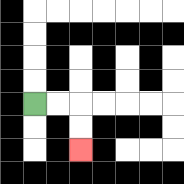{'start': '[1, 4]', 'end': '[3, 6]', 'path_directions': 'R,R,D,D', 'path_coordinates': '[[1, 4], [2, 4], [3, 4], [3, 5], [3, 6]]'}